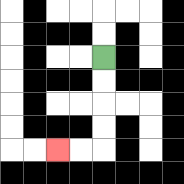{'start': '[4, 2]', 'end': '[2, 6]', 'path_directions': 'D,D,D,D,L,L', 'path_coordinates': '[[4, 2], [4, 3], [4, 4], [4, 5], [4, 6], [3, 6], [2, 6]]'}